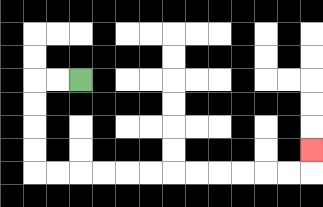{'start': '[3, 3]', 'end': '[13, 6]', 'path_directions': 'L,L,D,D,D,D,R,R,R,R,R,R,R,R,R,R,R,R,U', 'path_coordinates': '[[3, 3], [2, 3], [1, 3], [1, 4], [1, 5], [1, 6], [1, 7], [2, 7], [3, 7], [4, 7], [5, 7], [6, 7], [7, 7], [8, 7], [9, 7], [10, 7], [11, 7], [12, 7], [13, 7], [13, 6]]'}